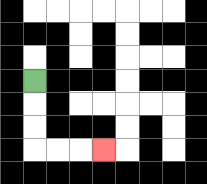{'start': '[1, 3]', 'end': '[4, 6]', 'path_directions': 'D,D,D,R,R,R', 'path_coordinates': '[[1, 3], [1, 4], [1, 5], [1, 6], [2, 6], [3, 6], [4, 6]]'}